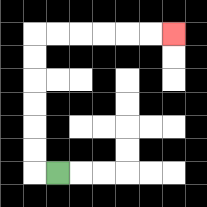{'start': '[2, 7]', 'end': '[7, 1]', 'path_directions': 'L,U,U,U,U,U,U,R,R,R,R,R,R', 'path_coordinates': '[[2, 7], [1, 7], [1, 6], [1, 5], [1, 4], [1, 3], [1, 2], [1, 1], [2, 1], [3, 1], [4, 1], [5, 1], [6, 1], [7, 1]]'}